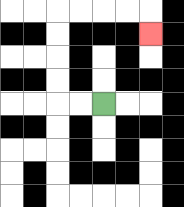{'start': '[4, 4]', 'end': '[6, 1]', 'path_directions': 'L,L,U,U,U,U,R,R,R,R,D', 'path_coordinates': '[[4, 4], [3, 4], [2, 4], [2, 3], [2, 2], [2, 1], [2, 0], [3, 0], [4, 0], [5, 0], [6, 0], [6, 1]]'}